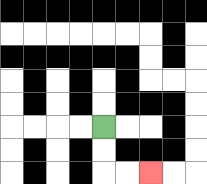{'start': '[4, 5]', 'end': '[6, 7]', 'path_directions': 'D,D,R,R', 'path_coordinates': '[[4, 5], [4, 6], [4, 7], [5, 7], [6, 7]]'}